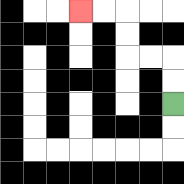{'start': '[7, 4]', 'end': '[3, 0]', 'path_directions': 'U,U,L,L,U,U,L,L', 'path_coordinates': '[[7, 4], [7, 3], [7, 2], [6, 2], [5, 2], [5, 1], [5, 0], [4, 0], [3, 0]]'}